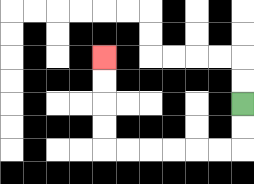{'start': '[10, 4]', 'end': '[4, 2]', 'path_directions': 'D,D,L,L,L,L,L,L,U,U,U,U', 'path_coordinates': '[[10, 4], [10, 5], [10, 6], [9, 6], [8, 6], [7, 6], [6, 6], [5, 6], [4, 6], [4, 5], [4, 4], [4, 3], [4, 2]]'}